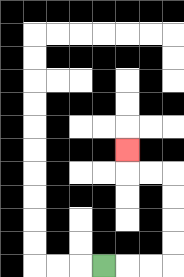{'start': '[4, 11]', 'end': '[5, 6]', 'path_directions': 'R,R,R,U,U,U,U,L,L,U', 'path_coordinates': '[[4, 11], [5, 11], [6, 11], [7, 11], [7, 10], [7, 9], [7, 8], [7, 7], [6, 7], [5, 7], [5, 6]]'}